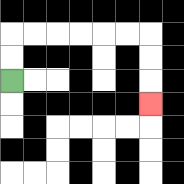{'start': '[0, 3]', 'end': '[6, 4]', 'path_directions': 'U,U,R,R,R,R,R,R,D,D,D', 'path_coordinates': '[[0, 3], [0, 2], [0, 1], [1, 1], [2, 1], [3, 1], [4, 1], [5, 1], [6, 1], [6, 2], [6, 3], [6, 4]]'}